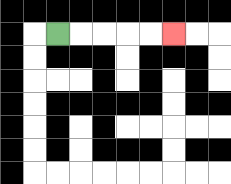{'start': '[2, 1]', 'end': '[7, 1]', 'path_directions': 'R,R,R,R,R', 'path_coordinates': '[[2, 1], [3, 1], [4, 1], [5, 1], [6, 1], [7, 1]]'}